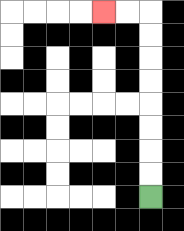{'start': '[6, 8]', 'end': '[4, 0]', 'path_directions': 'U,U,U,U,U,U,U,U,L,L', 'path_coordinates': '[[6, 8], [6, 7], [6, 6], [6, 5], [6, 4], [6, 3], [6, 2], [6, 1], [6, 0], [5, 0], [4, 0]]'}